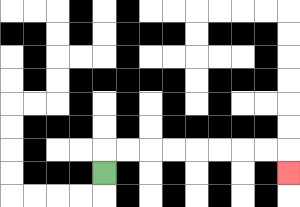{'start': '[4, 7]', 'end': '[12, 7]', 'path_directions': 'U,R,R,R,R,R,R,R,R,D', 'path_coordinates': '[[4, 7], [4, 6], [5, 6], [6, 6], [7, 6], [8, 6], [9, 6], [10, 6], [11, 6], [12, 6], [12, 7]]'}